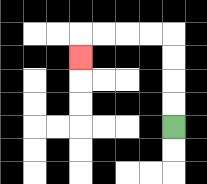{'start': '[7, 5]', 'end': '[3, 2]', 'path_directions': 'U,U,U,U,L,L,L,L,D', 'path_coordinates': '[[7, 5], [7, 4], [7, 3], [7, 2], [7, 1], [6, 1], [5, 1], [4, 1], [3, 1], [3, 2]]'}